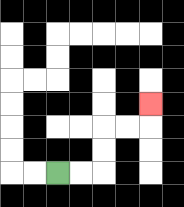{'start': '[2, 7]', 'end': '[6, 4]', 'path_directions': 'R,R,U,U,R,R,U', 'path_coordinates': '[[2, 7], [3, 7], [4, 7], [4, 6], [4, 5], [5, 5], [6, 5], [6, 4]]'}